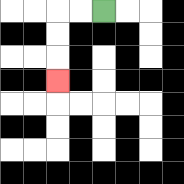{'start': '[4, 0]', 'end': '[2, 3]', 'path_directions': 'L,L,D,D,D', 'path_coordinates': '[[4, 0], [3, 0], [2, 0], [2, 1], [2, 2], [2, 3]]'}